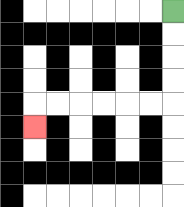{'start': '[7, 0]', 'end': '[1, 5]', 'path_directions': 'D,D,D,D,L,L,L,L,L,L,D', 'path_coordinates': '[[7, 0], [7, 1], [7, 2], [7, 3], [7, 4], [6, 4], [5, 4], [4, 4], [3, 4], [2, 4], [1, 4], [1, 5]]'}